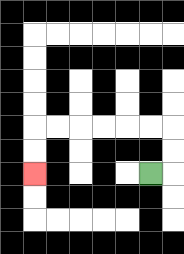{'start': '[6, 7]', 'end': '[1, 7]', 'path_directions': 'R,U,U,L,L,L,L,L,L,D,D', 'path_coordinates': '[[6, 7], [7, 7], [7, 6], [7, 5], [6, 5], [5, 5], [4, 5], [3, 5], [2, 5], [1, 5], [1, 6], [1, 7]]'}